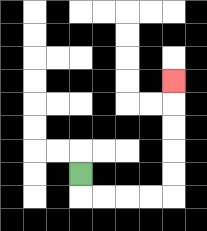{'start': '[3, 7]', 'end': '[7, 3]', 'path_directions': 'D,R,R,R,R,U,U,U,U,U', 'path_coordinates': '[[3, 7], [3, 8], [4, 8], [5, 8], [6, 8], [7, 8], [7, 7], [7, 6], [7, 5], [7, 4], [7, 3]]'}